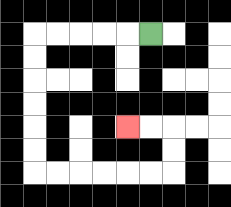{'start': '[6, 1]', 'end': '[5, 5]', 'path_directions': 'L,L,L,L,L,D,D,D,D,D,D,R,R,R,R,R,R,U,U,L,L', 'path_coordinates': '[[6, 1], [5, 1], [4, 1], [3, 1], [2, 1], [1, 1], [1, 2], [1, 3], [1, 4], [1, 5], [1, 6], [1, 7], [2, 7], [3, 7], [4, 7], [5, 7], [6, 7], [7, 7], [7, 6], [7, 5], [6, 5], [5, 5]]'}